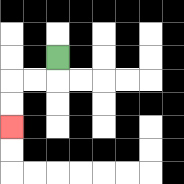{'start': '[2, 2]', 'end': '[0, 5]', 'path_directions': 'D,L,L,D,D', 'path_coordinates': '[[2, 2], [2, 3], [1, 3], [0, 3], [0, 4], [0, 5]]'}